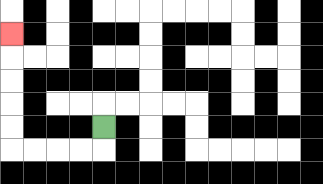{'start': '[4, 5]', 'end': '[0, 1]', 'path_directions': 'D,L,L,L,L,U,U,U,U,U', 'path_coordinates': '[[4, 5], [4, 6], [3, 6], [2, 6], [1, 6], [0, 6], [0, 5], [0, 4], [0, 3], [0, 2], [0, 1]]'}